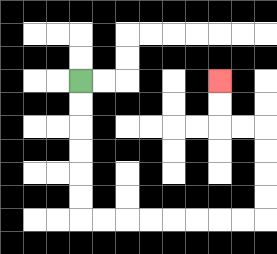{'start': '[3, 3]', 'end': '[9, 3]', 'path_directions': 'D,D,D,D,D,D,R,R,R,R,R,R,R,R,U,U,U,U,L,L,U,U', 'path_coordinates': '[[3, 3], [3, 4], [3, 5], [3, 6], [3, 7], [3, 8], [3, 9], [4, 9], [5, 9], [6, 9], [7, 9], [8, 9], [9, 9], [10, 9], [11, 9], [11, 8], [11, 7], [11, 6], [11, 5], [10, 5], [9, 5], [9, 4], [9, 3]]'}